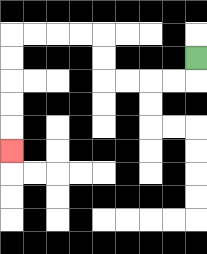{'start': '[8, 2]', 'end': '[0, 6]', 'path_directions': 'D,L,L,L,L,U,U,L,L,L,L,D,D,D,D,D', 'path_coordinates': '[[8, 2], [8, 3], [7, 3], [6, 3], [5, 3], [4, 3], [4, 2], [4, 1], [3, 1], [2, 1], [1, 1], [0, 1], [0, 2], [0, 3], [0, 4], [0, 5], [0, 6]]'}